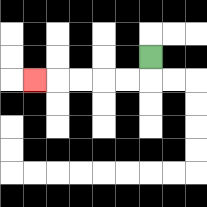{'start': '[6, 2]', 'end': '[1, 3]', 'path_directions': 'D,L,L,L,L,L', 'path_coordinates': '[[6, 2], [6, 3], [5, 3], [4, 3], [3, 3], [2, 3], [1, 3]]'}